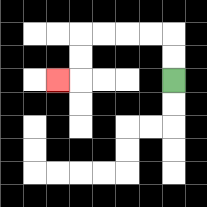{'start': '[7, 3]', 'end': '[2, 3]', 'path_directions': 'U,U,L,L,L,L,D,D,L', 'path_coordinates': '[[7, 3], [7, 2], [7, 1], [6, 1], [5, 1], [4, 1], [3, 1], [3, 2], [3, 3], [2, 3]]'}